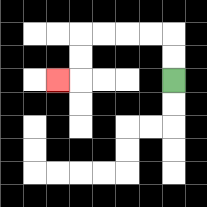{'start': '[7, 3]', 'end': '[2, 3]', 'path_directions': 'U,U,L,L,L,L,D,D,L', 'path_coordinates': '[[7, 3], [7, 2], [7, 1], [6, 1], [5, 1], [4, 1], [3, 1], [3, 2], [3, 3], [2, 3]]'}